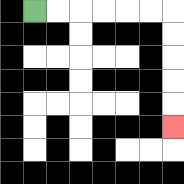{'start': '[1, 0]', 'end': '[7, 5]', 'path_directions': 'R,R,R,R,R,R,D,D,D,D,D', 'path_coordinates': '[[1, 0], [2, 0], [3, 0], [4, 0], [5, 0], [6, 0], [7, 0], [7, 1], [7, 2], [7, 3], [7, 4], [7, 5]]'}